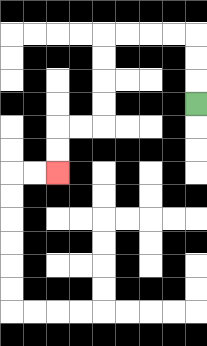{'start': '[8, 4]', 'end': '[2, 7]', 'path_directions': 'U,U,U,L,L,L,L,D,D,D,D,L,L,D,D', 'path_coordinates': '[[8, 4], [8, 3], [8, 2], [8, 1], [7, 1], [6, 1], [5, 1], [4, 1], [4, 2], [4, 3], [4, 4], [4, 5], [3, 5], [2, 5], [2, 6], [2, 7]]'}